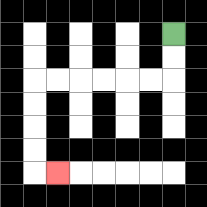{'start': '[7, 1]', 'end': '[2, 7]', 'path_directions': 'D,D,L,L,L,L,L,L,D,D,D,D,R', 'path_coordinates': '[[7, 1], [7, 2], [7, 3], [6, 3], [5, 3], [4, 3], [3, 3], [2, 3], [1, 3], [1, 4], [1, 5], [1, 6], [1, 7], [2, 7]]'}